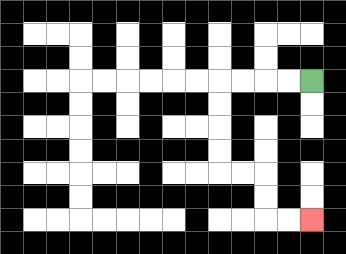{'start': '[13, 3]', 'end': '[13, 9]', 'path_directions': 'L,L,L,L,D,D,D,D,R,R,D,D,R,R', 'path_coordinates': '[[13, 3], [12, 3], [11, 3], [10, 3], [9, 3], [9, 4], [9, 5], [9, 6], [9, 7], [10, 7], [11, 7], [11, 8], [11, 9], [12, 9], [13, 9]]'}